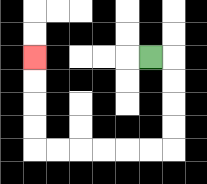{'start': '[6, 2]', 'end': '[1, 2]', 'path_directions': 'R,D,D,D,D,L,L,L,L,L,L,U,U,U,U', 'path_coordinates': '[[6, 2], [7, 2], [7, 3], [7, 4], [7, 5], [7, 6], [6, 6], [5, 6], [4, 6], [3, 6], [2, 6], [1, 6], [1, 5], [1, 4], [1, 3], [1, 2]]'}